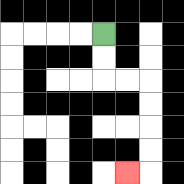{'start': '[4, 1]', 'end': '[5, 7]', 'path_directions': 'D,D,R,R,D,D,D,D,L', 'path_coordinates': '[[4, 1], [4, 2], [4, 3], [5, 3], [6, 3], [6, 4], [6, 5], [6, 6], [6, 7], [5, 7]]'}